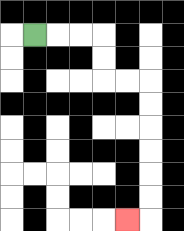{'start': '[1, 1]', 'end': '[5, 9]', 'path_directions': 'R,R,R,D,D,R,R,D,D,D,D,D,D,L', 'path_coordinates': '[[1, 1], [2, 1], [3, 1], [4, 1], [4, 2], [4, 3], [5, 3], [6, 3], [6, 4], [6, 5], [6, 6], [6, 7], [6, 8], [6, 9], [5, 9]]'}